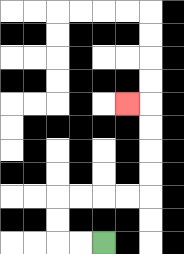{'start': '[4, 10]', 'end': '[5, 4]', 'path_directions': 'L,L,U,U,R,R,R,R,U,U,U,U,L', 'path_coordinates': '[[4, 10], [3, 10], [2, 10], [2, 9], [2, 8], [3, 8], [4, 8], [5, 8], [6, 8], [6, 7], [6, 6], [6, 5], [6, 4], [5, 4]]'}